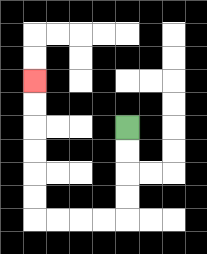{'start': '[5, 5]', 'end': '[1, 3]', 'path_directions': 'D,D,D,D,L,L,L,L,U,U,U,U,U,U', 'path_coordinates': '[[5, 5], [5, 6], [5, 7], [5, 8], [5, 9], [4, 9], [3, 9], [2, 9], [1, 9], [1, 8], [1, 7], [1, 6], [1, 5], [1, 4], [1, 3]]'}